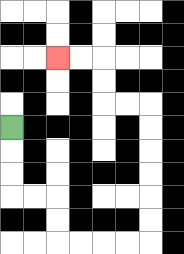{'start': '[0, 5]', 'end': '[2, 2]', 'path_directions': 'D,D,D,R,R,D,D,R,R,R,R,U,U,U,U,U,U,L,L,U,U,L,L', 'path_coordinates': '[[0, 5], [0, 6], [0, 7], [0, 8], [1, 8], [2, 8], [2, 9], [2, 10], [3, 10], [4, 10], [5, 10], [6, 10], [6, 9], [6, 8], [6, 7], [6, 6], [6, 5], [6, 4], [5, 4], [4, 4], [4, 3], [4, 2], [3, 2], [2, 2]]'}